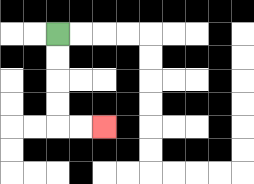{'start': '[2, 1]', 'end': '[4, 5]', 'path_directions': 'D,D,D,D,R,R', 'path_coordinates': '[[2, 1], [2, 2], [2, 3], [2, 4], [2, 5], [3, 5], [4, 5]]'}